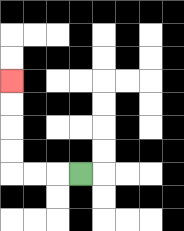{'start': '[3, 7]', 'end': '[0, 3]', 'path_directions': 'L,L,L,U,U,U,U', 'path_coordinates': '[[3, 7], [2, 7], [1, 7], [0, 7], [0, 6], [0, 5], [0, 4], [0, 3]]'}